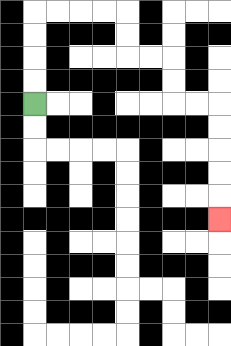{'start': '[1, 4]', 'end': '[9, 9]', 'path_directions': 'U,U,U,U,R,R,R,R,D,D,R,R,D,D,R,R,D,D,D,D,D', 'path_coordinates': '[[1, 4], [1, 3], [1, 2], [1, 1], [1, 0], [2, 0], [3, 0], [4, 0], [5, 0], [5, 1], [5, 2], [6, 2], [7, 2], [7, 3], [7, 4], [8, 4], [9, 4], [9, 5], [9, 6], [9, 7], [9, 8], [9, 9]]'}